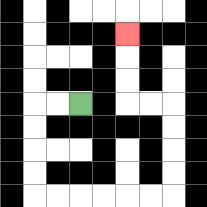{'start': '[3, 4]', 'end': '[5, 1]', 'path_directions': 'L,L,D,D,D,D,R,R,R,R,R,R,U,U,U,U,L,L,U,U,U', 'path_coordinates': '[[3, 4], [2, 4], [1, 4], [1, 5], [1, 6], [1, 7], [1, 8], [2, 8], [3, 8], [4, 8], [5, 8], [6, 8], [7, 8], [7, 7], [7, 6], [7, 5], [7, 4], [6, 4], [5, 4], [5, 3], [5, 2], [5, 1]]'}